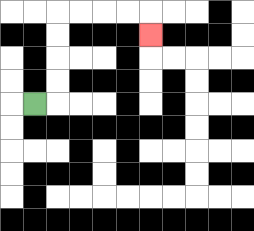{'start': '[1, 4]', 'end': '[6, 1]', 'path_directions': 'R,U,U,U,U,R,R,R,R,D', 'path_coordinates': '[[1, 4], [2, 4], [2, 3], [2, 2], [2, 1], [2, 0], [3, 0], [4, 0], [5, 0], [6, 0], [6, 1]]'}